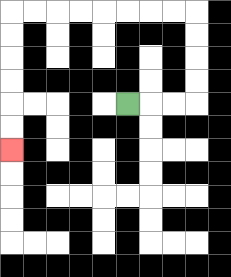{'start': '[5, 4]', 'end': '[0, 6]', 'path_directions': 'R,R,R,U,U,U,U,L,L,L,L,L,L,L,L,D,D,D,D,D,D', 'path_coordinates': '[[5, 4], [6, 4], [7, 4], [8, 4], [8, 3], [8, 2], [8, 1], [8, 0], [7, 0], [6, 0], [5, 0], [4, 0], [3, 0], [2, 0], [1, 0], [0, 0], [0, 1], [0, 2], [0, 3], [0, 4], [0, 5], [0, 6]]'}